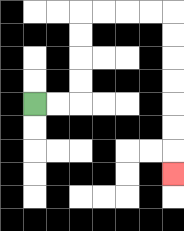{'start': '[1, 4]', 'end': '[7, 7]', 'path_directions': 'R,R,U,U,U,U,R,R,R,R,D,D,D,D,D,D,D', 'path_coordinates': '[[1, 4], [2, 4], [3, 4], [3, 3], [3, 2], [3, 1], [3, 0], [4, 0], [5, 0], [6, 0], [7, 0], [7, 1], [7, 2], [7, 3], [7, 4], [7, 5], [7, 6], [7, 7]]'}